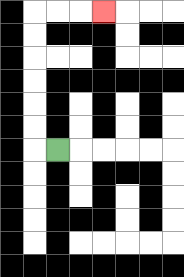{'start': '[2, 6]', 'end': '[4, 0]', 'path_directions': 'L,U,U,U,U,U,U,R,R,R', 'path_coordinates': '[[2, 6], [1, 6], [1, 5], [1, 4], [1, 3], [1, 2], [1, 1], [1, 0], [2, 0], [3, 0], [4, 0]]'}